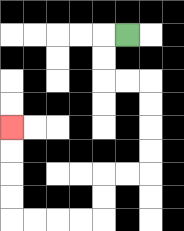{'start': '[5, 1]', 'end': '[0, 5]', 'path_directions': 'L,D,D,R,R,D,D,D,D,L,L,D,D,L,L,L,L,U,U,U,U', 'path_coordinates': '[[5, 1], [4, 1], [4, 2], [4, 3], [5, 3], [6, 3], [6, 4], [6, 5], [6, 6], [6, 7], [5, 7], [4, 7], [4, 8], [4, 9], [3, 9], [2, 9], [1, 9], [0, 9], [0, 8], [0, 7], [0, 6], [0, 5]]'}